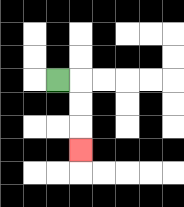{'start': '[2, 3]', 'end': '[3, 6]', 'path_directions': 'R,D,D,D', 'path_coordinates': '[[2, 3], [3, 3], [3, 4], [3, 5], [3, 6]]'}